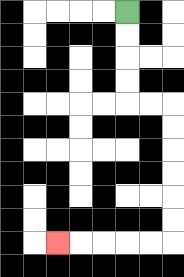{'start': '[5, 0]', 'end': '[2, 10]', 'path_directions': 'D,D,D,D,R,R,D,D,D,D,D,D,L,L,L,L,L', 'path_coordinates': '[[5, 0], [5, 1], [5, 2], [5, 3], [5, 4], [6, 4], [7, 4], [7, 5], [7, 6], [7, 7], [7, 8], [7, 9], [7, 10], [6, 10], [5, 10], [4, 10], [3, 10], [2, 10]]'}